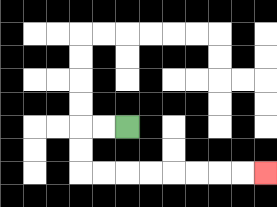{'start': '[5, 5]', 'end': '[11, 7]', 'path_directions': 'L,L,D,D,R,R,R,R,R,R,R,R', 'path_coordinates': '[[5, 5], [4, 5], [3, 5], [3, 6], [3, 7], [4, 7], [5, 7], [6, 7], [7, 7], [8, 7], [9, 7], [10, 7], [11, 7]]'}